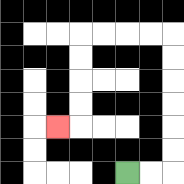{'start': '[5, 7]', 'end': '[2, 5]', 'path_directions': 'R,R,U,U,U,U,U,U,L,L,L,L,D,D,D,D,L', 'path_coordinates': '[[5, 7], [6, 7], [7, 7], [7, 6], [7, 5], [7, 4], [7, 3], [7, 2], [7, 1], [6, 1], [5, 1], [4, 1], [3, 1], [3, 2], [3, 3], [3, 4], [3, 5], [2, 5]]'}